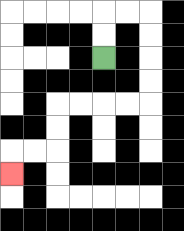{'start': '[4, 2]', 'end': '[0, 7]', 'path_directions': 'U,U,R,R,D,D,D,D,L,L,L,L,D,D,L,L,D', 'path_coordinates': '[[4, 2], [4, 1], [4, 0], [5, 0], [6, 0], [6, 1], [6, 2], [6, 3], [6, 4], [5, 4], [4, 4], [3, 4], [2, 4], [2, 5], [2, 6], [1, 6], [0, 6], [0, 7]]'}